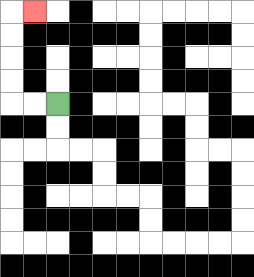{'start': '[2, 4]', 'end': '[1, 0]', 'path_directions': 'L,L,U,U,U,U,R', 'path_coordinates': '[[2, 4], [1, 4], [0, 4], [0, 3], [0, 2], [0, 1], [0, 0], [1, 0]]'}